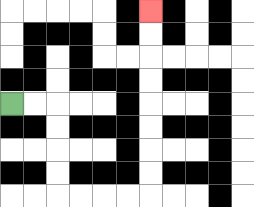{'start': '[0, 4]', 'end': '[6, 0]', 'path_directions': 'R,R,D,D,D,D,R,R,R,R,U,U,U,U,U,U,U,U', 'path_coordinates': '[[0, 4], [1, 4], [2, 4], [2, 5], [2, 6], [2, 7], [2, 8], [3, 8], [4, 8], [5, 8], [6, 8], [6, 7], [6, 6], [6, 5], [6, 4], [6, 3], [6, 2], [6, 1], [6, 0]]'}